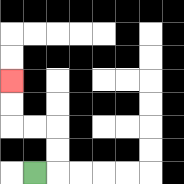{'start': '[1, 7]', 'end': '[0, 3]', 'path_directions': 'R,U,U,L,L,U,U', 'path_coordinates': '[[1, 7], [2, 7], [2, 6], [2, 5], [1, 5], [0, 5], [0, 4], [0, 3]]'}